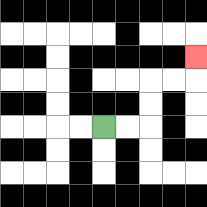{'start': '[4, 5]', 'end': '[8, 2]', 'path_directions': 'R,R,U,U,R,R,U', 'path_coordinates': '[[4, 5], [5, 5], [6, 5], [6, 4], [6, 3], [7, 3], [8, 3], [8, 2]]'}